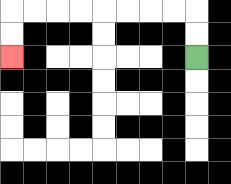{'start': '[8, 2]', 'end': '[0, 2]', 'path_directions': 'U,U,L,L,L,L,L,L,L,L,D,D', 'path_coordinates': '[[8, 2], [8, 1], [8, 0], [7, 0], [6, 0], [5, 0], [4, 0], [3, 0], [2, 0], [1, 0], [0, 0], [0, 1], [0, 2]]'}